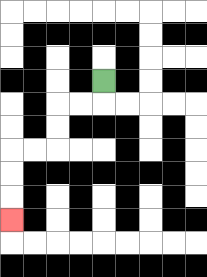{'start': '[4, 3]', 'end': '[0, 9]', 'path_directions': 'D,L,L,D,D,L,L,D,D,D', 'path_coordinates': '[[4, 3], [4, 4], [3, 4], [2, 4], [2, 5], [2, 6], [1, 6], [0, 6], [0, 7], [0, 8], [0, 9]]'}